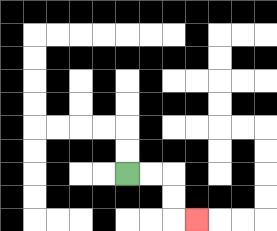{'start': '[5, 7]', 'end': '[8, 9]', 'path_directions': 'R,R,D,D,R', 'path_coordinates': '[[5, 7], [6, 7], [7, 7], [7, 8], [7, 9], [8, 9]]'}